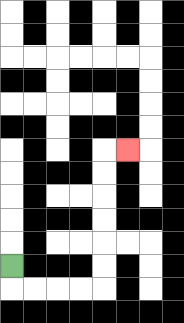{'start': '[0, 11]', 'end': '[5, 6]', 'path_directions': 'D,R,R,R,R,U,U,U,U,U,U,R', 'path_coordinates': '[[0, 11], [0, 12], [1, 12], [2, 12], [3, 12], [4, 12], [4, 11], [4, 10], [4, 9], [4, 8], [4, 7], [4, 6], [5, 6]]'}